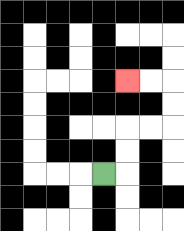{'start': '[4, 7]', 'end': '[5, 3]', 'path_directions': 'R,U,U,R,R,U,U,L,L', 'path_coordinates': '[[4, 7], [5, 7], [5, 6], [5, 5], [6, 5], [7, 5], [7, 4], [7, 3], [6, 3], [5, 3]]'}